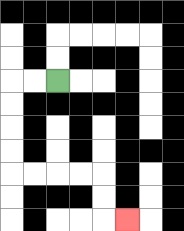{'start': '[2, 3]', 'end': '[5, 9]', 'path_directions': 'L,L,D,D,D,D,R,R,R,R,D,D,R', 'path_coordinates': '[[2, 3], [1, 3], [0, 3], [0, 4], [0, 5], [0, 6], [0, 7], [1, 7], [2, 7], [3, 7], [4, 7], [4, 8], [4, 9], [5, 9]]'}